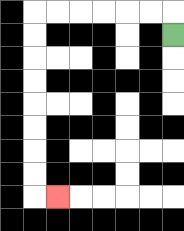{'start': '[7, 1]', 'end': '[2, 8]', 'path_directions': 'U,L,L,L,L,L,L,D,D,D,D,D,D,D,D,R', 'path_coordinates': '[[7, 1], [7, 0], [6, 0], [5, 0], [4, 0], [3, 0], [2, 0], [1, 0], [1, 1], [1, 2], [1, 3], [1, 4], [1, 5], [1, 6], [1, 7], [1, 8], [2, 8]]'}